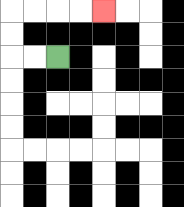{'start': '[2, 2]', 'end': '[4, 0]', 'path_directions': 'L,L,U,U,R,R,R,R', 'path_coordinates': '[[2, 2], [1, 2], [0, 2], [0, 1], [0, 0], [1, 0], [2, 0], [3, 0], [4, 0]]'}